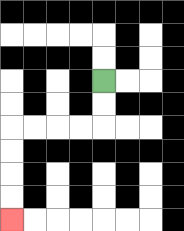{'start': '[4, 3]', 'end': '[0, 9]', 'path_directions': 'D,D,L,L,L,L,D,D,D,D', 'path_coordinates': '[[4, 3], [4, 4], [4, 5], [3, 5], [2, 5], [1, 5], [0, 5], [0, 6], [0, 7], [0, 8], [0, 9]]'}